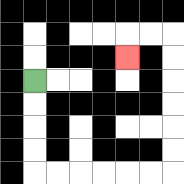{'start': '[1, 3]', 'end': '[5, 2]', 'path_directions': 'D,D,D,D,R,R,R,R,R,R,U,U,U,U,U,U,L,L,D', 'path_coordinates': '[[1, 3], [1, 4], [1, 5], [1, 6], [1, 7], [2, 7], [3, 7], [4, 7], [5, 7], [6, 7], [7, 7], [7, 6], [7, 5], [7, 4], [7, 3], [7, 2], [7, 1], [6, 1], [5, 1], [5, 2]]'}